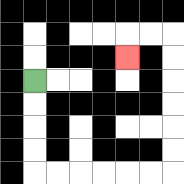{'start': '[1, 3]', 'end': '[5, 2]', 'path_directions': 'D,D,D,D,R,R,R,R,R,R,U,U,U,U,U,U,L,L,D', 'path_coordinates': '[[1, 3], [1, 4], [1, 5], [1, 6], [1, 7], [2, 7], [3, 7], [4, 7], [5, 7], [6, 7], [7, 7], [7, 6], [7, 5], [7, 4], [7, 3], [7, 2], [7, 1], [6, 1], [5, 1], [5, 2]]'}